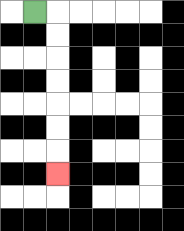{'start': '[1, 0]', 'end': '[2, 7]', 'path_directions': 'R,D,D,D,D,D,D,D', 'path_coordinates': '[[1, 0], [2, 0], [2, 1], [2, 2], [2, 3], [2, 4], [2, 5], [2, 6], [2, 7]]'}